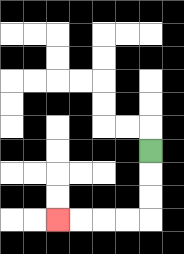{'start': '[6, 6]', 'end': '[2, 9]', 'path_directions': 'D,D,D,L,L,L,L', 'path_coordinates': '[[6, 6], [6, 7], [6, 8], [6, 9], [5, 9], [4, 9], [3, 9], [2, 9]]'}